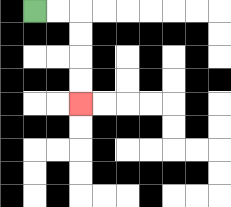{'start': '[1, 0]', 'end': '[3, 4]', 'path_directions': 'R,R,D,D,D,D', 'path_coordinates': '[[1, 0], [2, 0], [3, 0], [3, 1], [3, 2], [3, 3], [3, 4]]'}